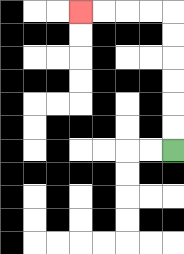{'start': '[7, 6]', 'end': '[3, 0]', 'path_directions': 'U,U,U,U,U,U,L,L,L,L', 'path_coordinates': '[[7, 6], [7, 5], [7, 4], [7, 3], [7, 2], [7, 1], [7, 0], [6, 0], [5, 0], [4, 0], [3, 0]]'}